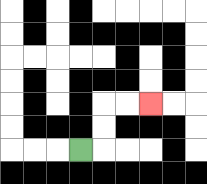{'start': '[3, 6]', 'end': '[6, 4]', 'path_directions': 'R,U,U,R,R', 'path_coordinates': '[[3, 6], [4, 6], [4, 5], [4, 4], [5, 4], [6, 4]]'}